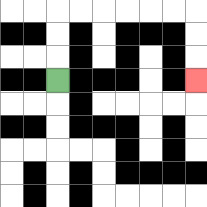{'start': '[2, 3]', 'end': '[8, 3]', 'path_directions': 'U,U,U,R,R,R,R,R,R,D,D,D', 'path_coordinates': '[[2, 3], [2, 2], [2, 1], [2, 0], [3, 0], [4, 0], [5, 0], [6, 0], [7, 0], [8, 0], [8, 1], [8, 2], [8, 3]]'}